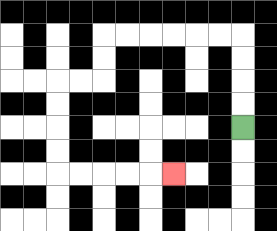{'start': '[10, 5]', 'end': '[7, 7]', 'path_directions': 'U,U,U,U,L,L,L,L,L,L,D,D,L,L,D,D,D,D,R,R,R,R,R', 'path_coordinates': '[[10, 5], [10, 4], [10, 3], [10, 2], [10, 1], [9, 1], [8, 1], [7, 1], [6, 1], [5, 1], [4, 1], [4, 2], [4, 3], [3, 3], [2, 3], [2, 4], [2, 5], [2, 6], [2, 7], [3, 7], [4, 7], [5, 7], [6, 7], [7, 7]]'}